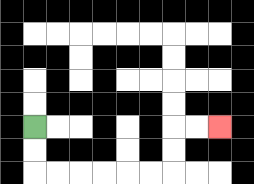{'start': '[1, 5]', 'end': '[9, 5]', 'path_directions': 'D,D,R,R,R,R,R,R,U,U,R,R', 'path_coordinates': '[[1, 5], [1, 6], [1, 7], [2, 7], [3, 7], [4, 7], [5, 7], [6, 7], [7, 7], [7, 6], [7, 5], [8, 5], [9, 5]]'}